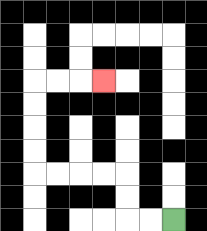{'start': '[7, 9]', 'end': '[4, 3]', 'path_directions': 'L,L,U,U,L,L,L,L,U,U,U,U,R,R,R', 'path_coordinates': '[[7, 9], [6, 9], [5, 9], [5, 8], [5, 7], [4, 7], [3, 7], [2, 7], [1, 7], [1, 6], [1, 5], [1, 4], [1, 3], [2, 3], [3, 3], [4, 3]]'}